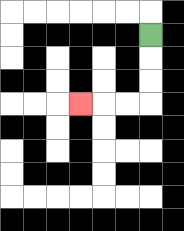{'start': '[6, 1]', 'end': '[3, 4]', 'path_directions': 'D,D,D,L,L,L', 'path_coordinates': '[[6, 1], [6, 2], [6, 3], [6, 4], [5, 4], [4, 4], [3, 4]]'}